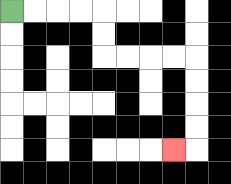{'start': '[0, 0]', 'end': '[7, 6]', 'path_directions': 'R,R,R,R,D,D,R,R,R,R,D,D,D,D,L', 'path_coordinates': '[[0, 0], [1, 0], [2, 0], [3, 0], [4, 0], [4, 1], [4, 2], [5, 2], [6, 2], [7, 2], [8, 2], [8, 3], [8, 4], [8, 5], [8, 6], [7, 6]]'}